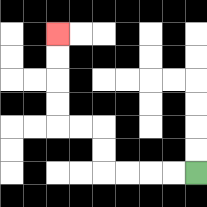{'start': '[8, 7]', 'end': '[2, 1]', 'path_directions': 'L,L,L,L,U,U,L,L,U,U,U,U', 'path_coordinates': '[[8, 7], [7, 7], [6, 7], [5, 7], [4, 7], [4, 6], [4, 5], [3, 5], [2, 5], [2, 4], [2, 3], [2, 2], [2, 1]]'}